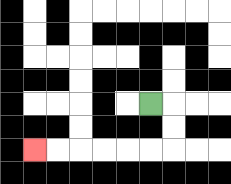{'start': '[6, 4]', 'end': '[1, 6]', 'path_directions': 'R,D,D,L,L,L,L,L,L', 'path_coordinates': '[[6, 4], [7, 4], [7, 5], [7, 6], [6, 6], [5, 6], [4, 6], [3, 6], [2, 6], [1, 6]]'}